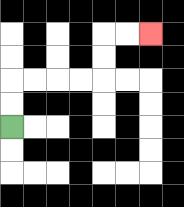{'start': '[0, 5]', 'end': '[6, 1]', 'path_directions': 'U,U,R,R,R,R,U,U,R,R', 'path_coordinates': '[[0, 5], [0, 4], [0, 3], [1, 3], [2, 3], [3, 3], [4, 3], [4, 2], [4, 1], [5, 1], [6, 1]]'}